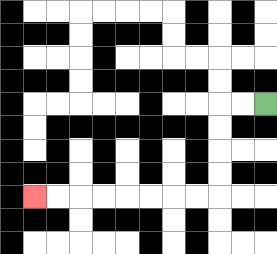{'start': '[11, 4]', 'end': '[1, 8]', 'path_directions': 'L,L,D,D,D,D,L,L,L,L,L,L,L,L', 'path_coordinates': '[[11, 4], [10, 4], [9, 4], [9, 5], [9, 6], [9, 7], [9, 8], [8, 8], [7, 8], [6, 8], [5, 8], [4, 8], [3, 8], [2, 8], [1, 8]]'}